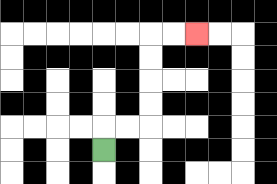{'start': '[4, 6]', 'end': '[8, 1]', 'path_directions': 'U,R,R,U,U,U,U,R,R', 'path_coordinates': '[[4, 6], [4, 5], [5, 5], [6, 5], [6, 4], [6, 3], [6, 2], [6, 1], [7, 1], [8, 1]]'}